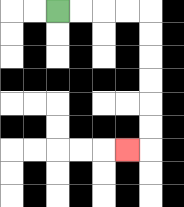{'start': '[2, 0]', 'end': '[5, 6]', 'path_directions': 'R,R,R,R,D,D,D,D,D,D,L', 'path_coordinates': '[[2, 0], [3, 0], [4, 0], [5, 0], [6, 0], [6, 1], [6, 2], [6, 3], [6, 4], [6, 5], [6, 6], [5, 6]]'}